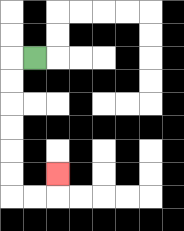{'start': '[1, 2]', 'end': '[2, 7]', 'path_directions': 'L,D,D,D,D,D,D,R,R,U', 'path_coordinates': '[[1, 2], [0, 2], [0, 3], [0, 4], [0, 5], [0, 6], [0, 7], [0, 8], [1, 8], [2, 8], [2, 7]]'}